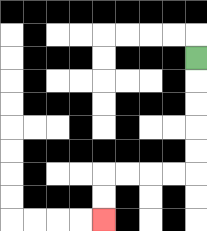{'start': '[8, 2]', 'end': '[4, 9]', 'path_directions': 'D,D,D,D,D,L,L,L,L,D,D', 'path_coordinates': '[[8, 2], [8, 3], [8, 4], [8, 5], [8, 6], [8, 7], [7, 7], [6, 7], [5, 7], [4, 7], [4, 8], [4, 9]]'}